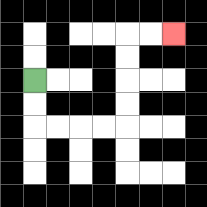{'start': '[1, 3]', 'end': '[7, 1]', 'path_directions': 'D,D,R,R,R,R,U,U,U,U,R,R', 'path_coordinates': '[[1, 3], [1, 4], [1, 5], [2, 5], [3, 5], [4, 5], [5, 5], [5, 4], [5, 3], [5, 2], [5, 1], [6, 1], [7, 1]]'}